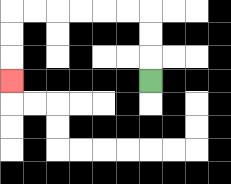{'start': '[6, 3]', 'end': '[0, 3]', 'path_directions': 'U,U,U,L,L,L,L,L,L,D,D,D', 'path_coordinates': '[[6, 3], [6, 2], [6, 1], [6, 0], [5, 0], [4, 0], [3, 0], [2, 0], [1, 0], [0, 0], [0, 1], [0, 2], [0, 3]]'}